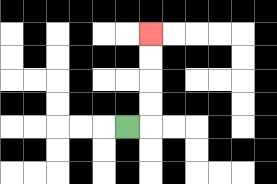{'start': '[5, 5]', 'end': '[6, 1]', 'path_directions': 'R,U,U,U,U', 'path_coordinates': '[[5, 5], [6, 5], [6, 4], [6, 3], [6, 2], [6, 1]]'}